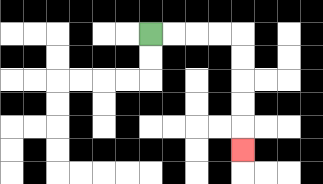{'start': '[6, 1]', 'end': '[10, 6]', 'path_directions': 'R,R,R,R,D,D,D,D,D', 'path_coordinates': '[[6, 1], [7, 1], [8, 1], [9, 1], [10, 1], [10, 2], [10, 3], [10, 4], [10, 5], [10, 6]]'}